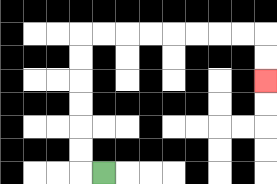{'start': '[4, 7]', 'end': '[11, 3]', 'path_directions': 'L,U,U,U,U,U,U,R,R,R,R,R,R,R,R,D,D', 'path_coordinates': '[[4, 7], [3, 7], [3, 6], [3, 5], [3, 4], [3, 3], [3, 2], [3, 1], [4, 1], [5, 1], [6, 1], [7, 1], [8, 1], [9, 1], [10, 1], [11, 1], [11, 2], [11, 3]]'}